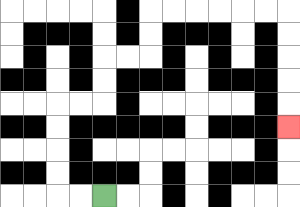{'start': '[4, 8]', 'end': '[12, 5]', 'path_directions': 'L,L,U,U,U,U,R,R,U,U,R,R,U,U,R,R,R,R,R,R,D,D,D,D,D', 'path_coordinates': '[[4, 8], [3, 8], [2, 8], [2, 7], [2, 6], [2, 5], [2, 4], [3, 4], [4, 4], [4, 3], [4, 2], [5, 2], [6, 2], [6, 1], [6, 0], [7, 0], [8, 0], [9, 0], [10, 0], [11, 0], [12, 0], [12, 1], [12, 2], [12, 3], [12, 4], [12, 5]]'}